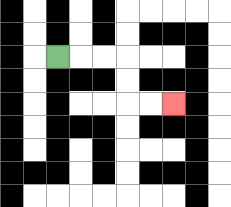{'start': '[2, 2]', 'end': '[7, 4]', 'path_directions': 'R,R,R,D,D,R,R', 'path_coordinates': '[[2, 2], [3, 2], [4, 2], [5, 2], [5, 3], [5, 4], [6, 4], [7, 4]]'}